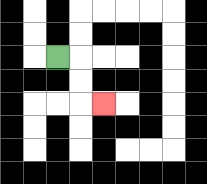{'start': '[2, 2]', 'end': '[4, 4]', 'path_directions': 'R,D,D,R', 'path_coordinates': '[[2, 2], [3, 2], [3, 3], [3, 4], [4, 4]]'}